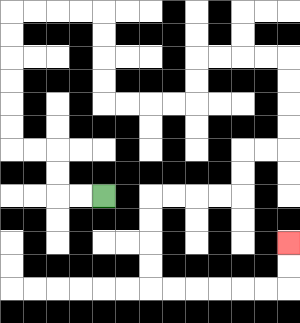{'start': '[4, 8]', 'end': '[12, 10]', 'path_directions': 'L,L,U,U,L,L,U,U,U,U,U,U,R,R,R,R,D,D,D,D,R,R,R,R,U,U,R,R,R,R,D,D,D,D,L,L,D,D,L,L,L,L,D,D,D,D,R,R,R,R,R,R,U,U', 'path_coordinates': '[[4, 8], [3, 8], [2, 8], [2, 7], [2, 6], [1, 6], [0, 6], [0, 5], [0, 4], [0, 3], [0, 2], [0, 1], [0, 0], [1, 0], [2, 0], [3, 0], [4, 0], [4, 1], [4, 2], [4, 3], [4, 4], [5, 4], [6, 4], [7, 4], [8, 4], [8, 3], [8, 2], [9, 2], [10, 2], [11, 2], [12, 2], [12, 3], [12, 4], [12, 5], [12, 6], [11, 6], [10, 6], [10, 7], [10, 8], [9, 8], [8, 8], [7, 8], [6, 8], [6, 9], [6, 10], [6, 11], [6, 12], [7, 12], [8, 12], [9, 12], [10, 12], [11, 12], [12, 12], [12, 11], [12, 10]]'}